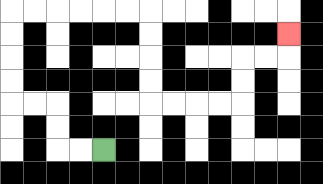{'start': '[4, 6]', 'end': '[12, 1]', 'path_directions': 'L,L,U,U,L,L,U,U,U,U,R,R,R,R,R,R,D,D,D,D,R,R,R,R,U,U,R,R,U', 'path_coordinates': '[[4, 6], [3, 6], [2, 6], [2, 5], [2, 4], [1, 4], [0, 4], [0, 3], [0, 2], [0, 1], [0, 0], [1, 0], [2, 0], [3, 0], [4, 0], [5, 0], [6, 0], [6, 1], [6, 2], [6, 3], [6, 4], [7, 4], [8, 4], [9, 4], [10, 4], [10, 3], [10, 2], [11, 2], [12, 2], [12, 1]]'}